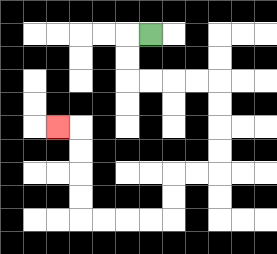{'start': '[6, 1]', 'end': '[2, 5]', 'path_directions': 'L,D,D,R,R,R,R,D,D,D,D,L,L,D,D,L,L,L,L,U,U,U,U,L', 'path_coordinates': '[[6, 1], [5, 1], [5, 2], [5, 3], [6, 3], [7, 3], [8, 3], [9, 3], [9, 4], [9, 5], [9, 6], [9, 7], [8, 7], [7, 7], [7, 8], [7, 9], [6, 9], [5, 9], [4, 9], [3, 9], [3, 8], [3, 7], [3, 6], [3, 5], [2, 5]]'}